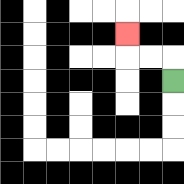{'start': '[7, 3]', 'end': '[5, 1]', 'path_directions': 'U,L,L,U', 'path_coordinates': '[[7, 3], [7, 2], [6, 2], [5, 2], [5, 1]]'}